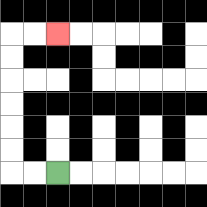{'start': '[2, 7]', 'end': '[2, 1]', 'path_directions': 'L,L,U,U,U,U,U,U,R,R', 'path_coordinates': '[[2, 7], [1, 7], [0, 7], [0, 6], [0, 5], [0, 4], [0, 3], [0, 2], [0, 1], [1, 1], [2, 1]]'}